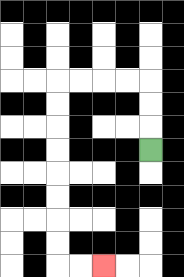{'start': '[6, 6]', 'end': '[4, 11]', 'path_directions': 'U,U,U,L,L,L,L,D,D,D,D,D,D,D,D,R,R', 'path_coordinates': '[[6, 6], [6, 5], [6, 4], [6, 3], [5, 3], [4, 3], [3, 3], [2, 3], [2, 4], [2, 5], [2, 6], [2, 7], [2, 8], [2, 9], [2, 10], [2, 11], [3, 11], [4, 11]]'}